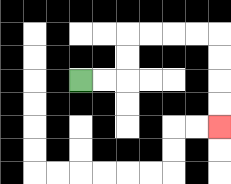{'start': '[3, 3]', 'end': '[9, 5]', 'path_directions': 'R,R,U,U,R,R,R,R,D,D,D,D', 'path_coordinates': '[[3, 3], [4, 3], [5, 3], [5, 2], [5, 1], [6, 1], [7, 1], [8, 1], [9, 1], [9, 2], [9, 3], [9, 4], [9, 5]]'}